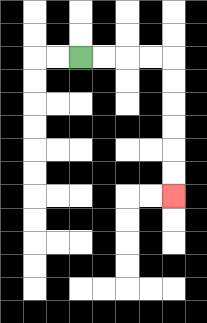{'start': '[3, 2]', 'end': '[7, 8]', 'path_directions': 'R,R,R,R,D,D,D,D,D,D', 'path_coordinates': '[[3, 2], [4, 2], [5, 2], [6, 2], [7, 2], [7, 3], [7, 4], [7, 5], [7, 6], [7, 7], [7, 8]]'}